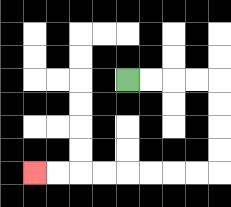{'start': '[5, 3]', 'end': '[1, 7]', 'path_directions': 'R,R,R,R,D,D,D,D,L,L,L,L,L,L,L,L', 'path_coordinates': '[[5, 3], [6, 3], [7, 3], [8, 3], [9, 3], [9, 4], [9, 5], [9, 6], [9, 7], [8, 7], [7, 7], [6, 7], [5, 7], [4, 7], [3, 7], [2, 7], [1, 7]]'}